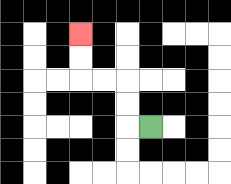{'start': '[6, 5]', 'end': '[3, 1]', 'path_directions': 'L,U,U,L,L,U,U', 'path_coordinates': '[[6, 5], [5, 5], [5, 4], [5, 3], [4, 3], [3, 3], [3, 2], [3, 1]]'}